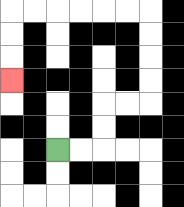{'start': '[2, 6]', 'end': '[0, 3]', 'path_directions': 'R,R,U,U,R,R,U,U,U,U,L,L,L,L,L,L,D,D,D', 'path_coordinates': '[[2, 6], [3, 6], [4, 6], [4, 5], [4, 4], [5, 4], [6, 4], [6, 3], [6, 2], [6, 1], [6, 0], [5, 0], [4, 0], [3, 0], [2, 0], [1, 0], [0, 0], [0, 1], [0, 2], [0, 3]]'}